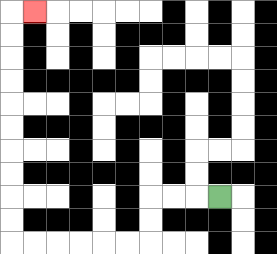{'start': '[9, 8]', 'end': '[1, 0]', 'path_directions': 'L,L,L,D,D,L,L,L,L,L,L,U,U,U,U,U,U,U,U,U,U,R', 'path_coordinates': '[[9, 8], [8, 8], [7, 8], [6, 8], [6, 9], [6, 10], [5, 10], [4, 10], [3, 10], [2, 10], [1, 10], [0, 10], [0, 9], [0, 8], [0, 7], [0, 6], [0, 5], [0, 4], [0, 3], [0, 2], [0, 1], [0, 0], [1, 0]]'}